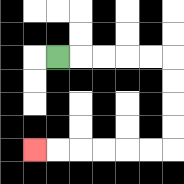{'start': '[2, 2]', 'end': '[1, 6]', 'path_directions': 'R,R,R,R,R,D,D,D,D,L,L,L,L,L,L', 'path_coordinates': '[[2, 2], [3, 2], [4, 2], [5, 2], [6, 2], [7, 2], [7, 3], [7, 4], [7, 5], [7, 6], [6, 6], [5, 6], [4, 6], [3, 6], [2, 6], [1, 6]]'}